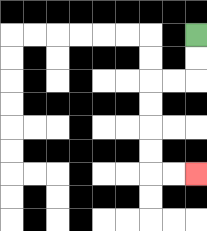{'start': '[8, 1]', 'end': '[8, 7]', 'path_directions': 'D,D,L,L,D,D,D,D,R,R', 'path_coordinates': '[[8, 1], [8, 2], [8, 3], [7, 3], [6, 3], [6, 4], [6, 5], [6, 6], [6, 7], [7, 7], [8, 7]]'}